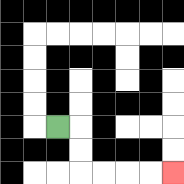{'start': '[2, 5]', 'end': '[7, 7]', 'path_directions': 'R,D,D,R,R,R,R', 'path_coordinates': '[[2, 5], [3, 5], [3, 6], [3, 7], [4, 7], [5, 7], [6, 7], [7, 7]]'}